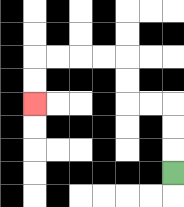{'start': '[7, 7]', 'end': '[1, 4]', 'path_directions': 'U,U,U,L,L,U,U,L,L,L,L,D,D', 'path_coordinates': '[[7, 7], [7, 6], [7, 5], [7, 4], [6, 4], [5, 4], [5, 3], [5, 2], [4, 2], [3, 2], [2, 2], [1, 2], [1, 3], [1, 4]]'}